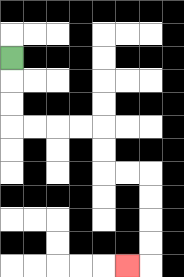{'start': '[0, 2]', 'end': '[5, 11]', 'path_directions': 'D,D,D,R,R,R,R,D,D,R,R,D,D,D,D,L', 'path_coordinates': '[[0, 2], [0, 3], [0, 4], [0, 5], [1, 5], [2, 5], [3, 5], [4, 5], [4, 6], [4, 7], [5, 7], [6, 7], [6, 8], [6, 9], [6, 10], [6, 11], [5, 11]]'}